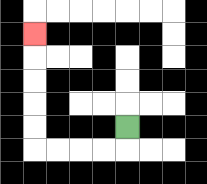{'start': '[5, 5]', 'end': '[1, 1]', 'path_directions': 'D,L,L,L,L,U,U,U,U,U', 'path_coordinates': '[[5, 5], [5, 6], [4, 6], [3, 6], [2, 6], [1, 6], [1, 5], [1, 4], [1, 3], [1, 2], [1, 1]]'}